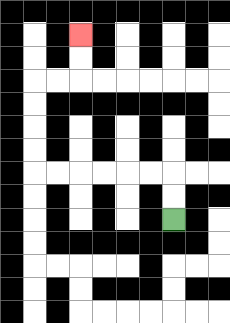{'start': '[7, 9]', 'end': '[3, 1]', 'path_directions': 'U,U,L,L,L,L,L,L,U,U,U,U,R,R,U,U', 'path_coordinates': '[[7, 9], [7, 8], [7, 7], [6, 7], [5, 7], [4, 7], [3, 7], [2, 7], [1, 7], [1, 6], [1, 5], [1, 4], [1, 3], [2, 3], [3, 3], [3, 2], [3, 1]]'}